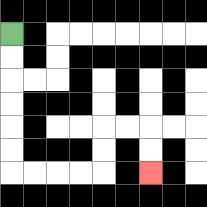{'start': '[0, 1]', 'end': '[6, 7]', 'path_directions': 'D,D,D,D,D,D,R,R,R,R,U,U,R,R,D,D', 'path_coordinates': '[[0, 1], [0, 2], [0, 3], [0, 4], [0, 5], [0, 6], [0, 7], [1, 7], [2, 7], [3, 7], [4, 7], [4, 6], [4, 5], [5, 5], [6, 5], [6, 6], [6, 7]]'}